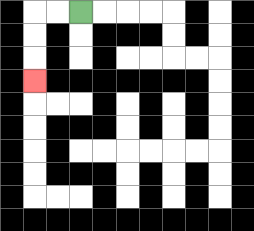{'start': '[3, 0]', 'end': '[1, 3]', 'path_directions': 'L,L,D,D,D', 'path_coordinates': '[[3, 0], [2, 0], [1, 0], [1, 1], [1, 2], [1, 3]]'}